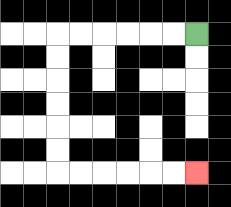{'start': '[8, 1]', 'end': '[8, 7]', 'path_directions': 'L,L,L,L,L,L,D,D,D,D,D,D,R,R,R,R,R,R', 'path_coordinates': '[[8, 1], [7, 1], [6, 1], [5, 1], [4, 1], [3, 1], [2, 1], [2, 2], [2, 3], [2, 4], [2, 5], [2, 6], [2, 7], [3, 7], [4, 7], [5, 7], [6, 7], [7, 7], [8, 7]]'}